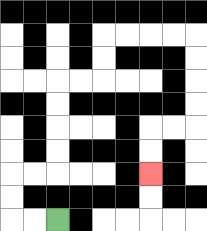{'start': '[2, 9]', 'end': '[6, 7]', 'path_directions': 'L,L,U,U,R,R,U,U,U,U,R,R,U,U,R,R,R,R,D,D,D,D,L,L,D,D', 'path_coordinates': '[[2, 9], [1, 9], [0, 9], [0, 8], [0, 7], [1, 7], [2, 7], [2, 6], [2, 5], [2, 4], [2, 3], [3, 3], [4, 3], [4, 2], [4, 1], [5, 1], [6, 1], [7, 1], [8, 1], [8, 2], [8, 3], [8, 4], [8, 5], [7, 5], [6, 5], [6, 6], [6, 7]]'}